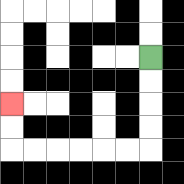{'start': '[6, 2]', 'end': '[0, 4]', 'path_directions': 'D,D,D,D,L,L,L,L,L,L,U,U', 'path_coordinates': '[[6, 2], [6, 3], [6, 4], [6, 5], [6, 6], [5, 6], [4, 6], [3, 6], [2, 6], [1, 6], [0, 6], [0, 5], [0, 4]]'}